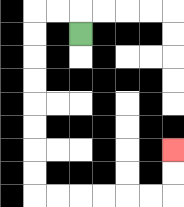{'start': '[3, 1]', 'end': '[7, 6]', 'path_directions': 'U,L,L,D,D,D,D,D,D,D,D,R,R,R,R,R,R,U,U', 'path_coordinates': '[[3, 1], [3, 0], [2, 0], [1, 0], [1, 1], [1, 2], [1, 3], [1, 4], [1, 5], [1, 6], [1, 7], [1, 8], [2, 8], [3, 8], [4, 8], [5, 8], [6, 8], [7, 8], [7, 7], [7, 6]]'}